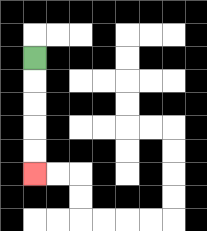{'start': '[1, 2]', 'end': '[1, 7]', 'path_directions': 'D,D,D,D,D', 'path_coordinates': '[[1, 2], [1, 3], [1, 4], [1, 5], [1, 6], [1, 7]]'}